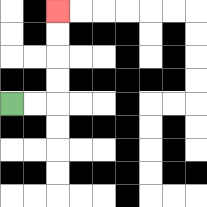{'start': '[0, 4]', 'end': '[2, 0]', 'path_directions': 'R,R,U,U,U,U', 'path_coordinates': '[[0, 4], [1, 4], [2, 4], [2, 3], [2, 2], [2, 1], [2, 0]]'}